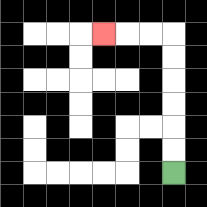{'start': '[7, 7]', 'end': '[4, 1]', 'path_directions': 'U,U,U,U,U,U,L,L,L', 'path_coordinates': '[[7, 7], [7, 6], [7, 5], [7, 4], [7, 3], [7, 2], [7, 1], [6, 1], [5, 1], [4, 1]]'}